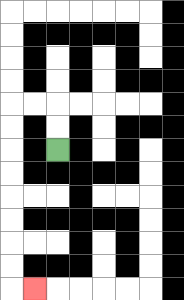{'start': '[2, 6]', 'end': '[1, 12]', 'path_directions': 'U,U,L,L,D,D,D,D,D,D,D,D,R', 'path_coordinates': '[[2, 6], [2, 5], [2, 4], [1, 4], [0, 4], [0, 5], [0, 6], [0, 7], [0, 8], [0, 9], [0, 10], [0, 11], [0, 12], [1, 12]]'}